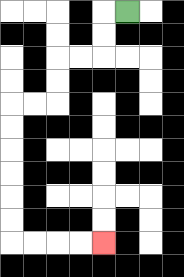{'start': '[5, 0]', 'end': '[4, 10]', 'path_directions': 'L,D,D,L,L,D,D,L,L,D,D,D,D,D,D,R,R,R,R', 'path_coordinates': '[[5, 0], [4, 0], [4, 1], [4, 2], [3, 2], [2, 2], [2, 3], [2, 4], [1, 4], [0, 4], [0, 5], [0, 6], [0, 7], [0, 8], [0, 9], [0, 10], [1, 10], [2, 10], [3, 10], [4, 10]]'}